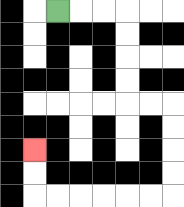{'start': '[2, 0]', 'end': '[1, 6]', 'path_directions': 'R,R,R,D,D,D,D,R,R,D,D,D,D,L,L,L,L,L,L,U,U', 'path_coordinates': '[[2, 0], [3, 0], [4, 0], [5, 0], [5, 1], [5, 2], [5, 3], [5, 4], [6, 4], [7, 4], [7, 5], [7, 6], [7, 7], [7, 8], [6, 8], [5, 8], [4, 8], [3, 8], [2, 8], [1, 8], [1, 7], [1, 6]]'}